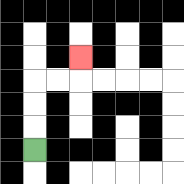{'start': '[1, 6]', 'end': '[3, 2]', 'path_directions': 'U,U,U,R,R,U', 'path_coordinates': '[[1, 6], [1, 5], [1, 4], [1, 3], [2, 3], [3, 3], [3, 2]]'}